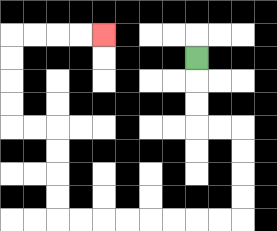{'start': '[8, 2]', 'end': '[4, 1]', 'path_directions': 'D,D,D,R,R,D,D,D,D,L,L,L,L,L,L,L,L,U,U,U,U,L,L,U,U,U,U,R,R,R,R', 'path_coordinates': '[[8, 2], [8, 3], [8, 4], [8, 5], [9, 5], [10, 5], [10, 6], [10, 7], [10, 8], [10, 9], [9, 9], [8, 9], [7, 9], [6, 9], [5, 9], [4, 9], [3, 9], [2, 9], [2, 8], [2, 7], [2, 6], [2, 5], [1, 5], [0, 5], [0, 4], [0, 3], [0, 2], [0, 1], [1, 1], [2, 1], [3, 1], [4, 1]]'}